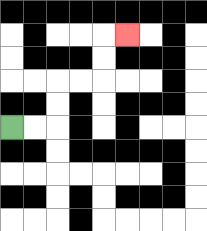{'start': '[0, 5]', 'end': '[5, 1]', 'path_directions': 'R,R,U,U,R,R,U,U,R', 'path_coordinates': '[[0, 5], [1, 5], [2, 5], [2, 4], [2, 3], [3, 3], [4, 3], [4, 2], [4, 1], [5, 1]]'}